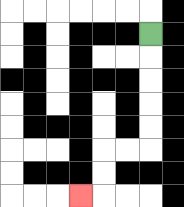{'start': '[6, 1]', 'end': '[3, 8]', 'path_directions': 'D,D,D,D,D,L,L,D,D,L', 'path_coordinates': '[[6, 1], [6, 2], [6, 3], [6, 4], [6, 5], [6, 6], [5, 6], [4, 6], [4, 7], [4, 8], [3, 8]]'}